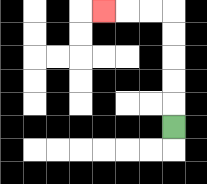{'start': '[7, 5]', 'end': '[4, 0]', 'path_directions': 'U,U,U,U,U,L,L,L', 'path_coordinates': '[[7, 5], [7, 4], [7, 3], [7, 2], [7, 1], [7, 0], [6, 0], [5, 0], [4, 0]]'}